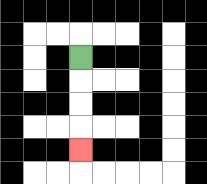{'start': '[3, 2]', 'end': '[3, 6]', 'path_directions': 'D,D,D,D', 'path_coordinates': '[[3, 2], [3, 3], [3, 4], [3, 5], [3, 6]]'}